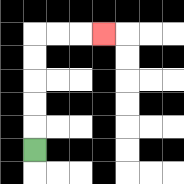{'start': '[1, 6]', 'end': '[4, 1]', 'path_directions': 'U,U,U,U,U,R,R,R', 'path_coordinates': '[[1, 6], [1, 5], [1, 4], [1, 3], [1, 2], [1, 1], [2, 1], [3, 1], [4, 1]]'}